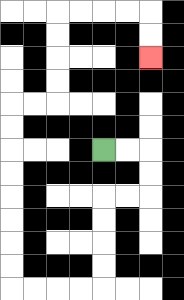{'start': '[4, 6]', 'end': '[6, 2]', 'path_directions': 'R,R,D,D,L,L,D,D,D,D,L,L,L,L,U,U,U,U,U,U,U,U,R,R,U,U,U,U,R,R,R,R,D,D', 'path_coordinates': '[[4, 6], [5, 6], [6, 6], [6, 7], [6, 8], [5, 8], [4, 8], [4, 9], [4, 10], [4, 11], [4, 12], [3, 12], [2, 12], [1, 12], [0, 12], [0, 11], [0, 10], [0, 9], [0, 8], [0, 7], [0, 6], [0, 5], [0, 4], [1, 4], [2, 4], [2, 3], [2, 2], [2, 1], [2, 0], [3, 0], [4, 0], [5, 0], [6, 0], [6, 1], [6, 2]]'}